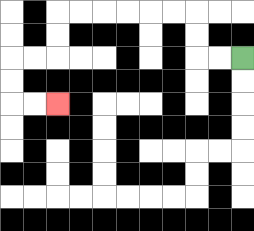{'start': '[10, 2]', 'end': '[2, 4]', 'path_directions': 'L,L,U,U,L,L,L,L,L,L,D,D,L,L,D,D,R,R', 'path_coordinates': '[[10, 2], [9, 2], [8, 2], [8, 1], [8, 0], [7, 0], [6, 0], [5, 0], [4, 0], [3, 0], [2, 0], [2, 1], [2, 2], [1, 2], [0, 2], [0, 3], [0, 4], [1, 4], [2, 4]]'}